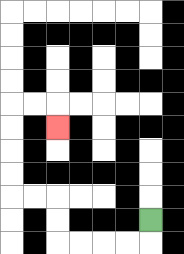{'start': '[6, 9]', 'end': '[2, 5]', 'path_directions': 'D,L,L,L,L,U,U,L,L,U,U,U,U,R,R,D', 'path_coordinates': '[[6, 9], [6, 10], [5, 10], [4, 10], [3, 10], [2, 10], [2, 9], [2, 8], [1, 8], [0, 8], [0, 7], [0, 6], [0, 5], [0, 4], [1, 4], [2, 4], [2, 5]]'}